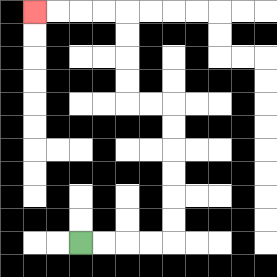{'start': '[3, 10]', 'end': '[1, 0]', 'path_directions': 'R,R,R,R,U,U,U,U,U,U,L,L,U,U,U,U,L,L,L,L', 'path_coordinates': '[[3, 10], [4, 10], [5, 10], [6, 10], [7, 10], [7, 9], [7, 8], [7, 7], [7, 6], [7, 5], [7, 4], [6, 4], [5, 4], [5, 3], [5, 2], [5, 1], [5, 0], [4, 0], [3, 0], [2, 0], [1, 0]]'}